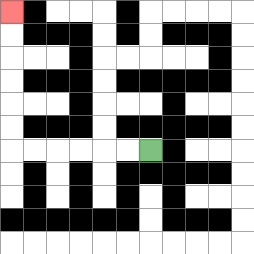{'start': '[6, 6]', 'end': '[0, 0]', 'path_directions': 'L,L,L,L,L,L,U,U,U,U,U,U', 'path_coordinates': '[[6, 6], [5, 6], [4, 6], [3, 6], [2, 6], [1, 6], [0, 6], [0, 5], [0, 4], [0, 3], [0, 2], [0, 1], [0, 0]]'}